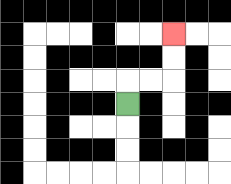{'start': '[5, 4]', 'end': '[7, 1]', 'path_directions': 'U,R,R,U,U', 'path_coordinates': '[[5, 4], [5, 3], [6, 3], [7, 3], [7, 2], [7, 1]]'}